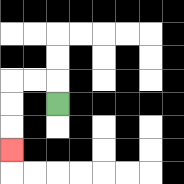{'start': '[2, 4]', 'end': '[0, 6]', 'path_directions': 'U,L,L,D,D,D', 'path_coordinates': '[[2, 4], [2, 3], [1, 3], [0, 3], [0, 4], [0, 5], [0, 6]]'}